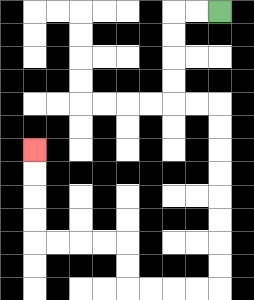{'start': '[9, 0]', 'end': '[1, 6]', 'path_directions': 'L,L,D,D,D,D,R,R,D,D,D,D,D,D,D,D,L,L,L,L,U,U,L,L,L,L,U,U,U,U', 'path_coordinates': '[[9, 0], [8, 0], [7, 0], [7, 1], [7, 2], [7, 3], [7, 4], [8, 4], [9, 4], [9, 5], [9, 6], [9, 7], [9, 8], [9, 9], [9, 10], [9, 11], [9, 12], [8, 12], [7, 12], [6, 12], [5, 12], [5, 11], [5, 10], [4, 10], [3, 10], [2, 10], [1, 10], [1, 9], [1, 8], [1, 7], [1, 6]]'}